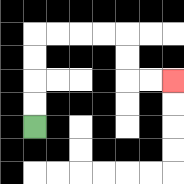{'start': '[1, 5]', 'end': '[7, 3]', 'path_directions': 'U,U,U,U,R,R,R,R,D,D,R,R', 'path_coordinates': '[[1, 5], [1, 4], [1, 3], [1, 2], [1, 1], [2, 1], [3, 1], [4, 1], [5, 1], [5, 2], [5, 3], [6, 3], [7, 3]]'}